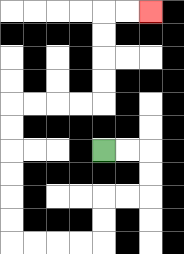{'start': '[4, 6]', 'end': '[6, 0]', 'path_directions': 'R,R,D,D,L,L,D,D,L,L,L,L,U,U,U,U,U,U,R,R,R,R,U,U,U,U,R,R', 'path_coordinates': '[[4, 6], [5, 6], [6, 6], [6, 7], [6, 8], [5, 8], [4, 8], [4, 9], [4, 10], [3, 10], [2, 10], [1, 10], [0, 10], [0, 9], [0, 8], [0, 7], [0, 6], [0, 5], [0, 4], [1, 4], [2, 4], [3, 4], [4, 4], [4, 3], [4, 2], [4, 1], [4, 0], [5, 0], [6, 0]]'}